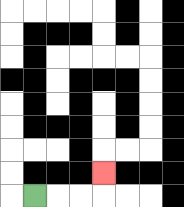{'start': '[1, 8]', 'end': '[4, 7]', 'path_directions': 'R,R,R,U', 'path_coordinates': '[[1, 8], [2, 8], [3, 8], [4, 8], [4, 7]]'}